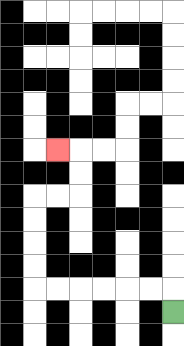{'start': '[7, 13]', 'end': '[2, 6]', 'path_directions': 'U,L,L,L,L,L,L,U,U,U,U,R,R,U,U,L', 'path_coordinates': '[[7, 13], [7, 12], [6, 12], [5, 12], [4, 12], [3, 12], [2, 12], [1, 12], [1, 11], [1, 10], [1, 9], [1, 8], [2, 8], [3, 8], [3, 7], [3, 6], [2, 6]]'}